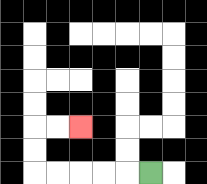{'start': '[6, 7]', 'end': '[3, 5]', 'path_directions': 'L,L,L,L,L,U,U,R,R', 'path_coordinates': '[[6, 7], [5, 7], [4, 7], [3, 7], [2, 7], [1, 7], [1, 6], [1, 5], [2, 5], [3, 5]]'}